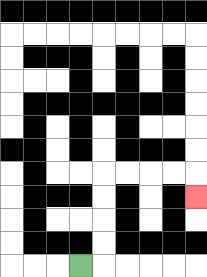{'start': '[3, 11]', 'end': '[8, 8]', 'path_directions': 'R,U,U,U,U,R,R,R,R,D', 'path_coordinates': '[[3, 11], [4, 11], [4, 10], [4, 9], [4, 8], [4, 7], [5, 7], [6, 7], [7, 7], [8, 7], [8, 8]]'}